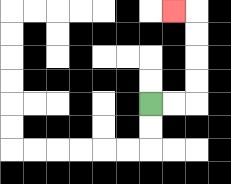{'start': '[6, 4]', 'end': '[7, 0]', 'path_directions': 'R,R,U,U,U,U,L', 'path_coordinates': '[[6, 4], [7, 4], [8, 4], [8, 3], [8, 2], [8, 1], [8, 0], [7, 0]]'}